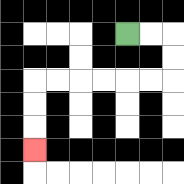{'start': '[5, 1]', 'end': '[1, 6]', 'path_directions': 'R,R,D,D,L,L,L,L,L,L,D,D,D', 'path_coordinates': '[[5, 1], [6, 1], [7, 1], [7, 2], [7, 3], [6, 3], [5, 3], [4, 3], [3, 3], [2, 3], [1, 3], [1, 4], [1, 5], [1, 6]]'}